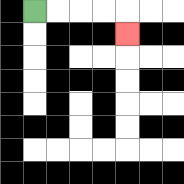{'start': '[1, 0]', 'end': '[5, 1]', 'path_directions': 'R,R,R,R,D', 'path_coordinates': '[[1, 0], [2, 0], [3, 0], [4, 0], [5, 0], [5, 1]]'}